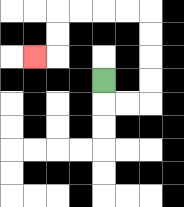{'start': '[4, 3]', 'end': '[1, 2]', 'path_directions': 'D,R,R,U,U,U,U,L,L,L,L,D,D,L', 'path_coordinates': '[[4, 3], [4, 4], [5, 4], [6, 4], [6, 3], [6, 2], [6, 1], [6, 0], [5, 0], [4, 0], [3, 0], [2, 0], [2, 1], [2, 2], [1, 2]]'}